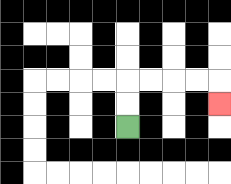{'start': '[5, 5]', 'end': '[9, 4]', 'path_directions': 'U,U,R,R,R,R,D', 'path_coordinates': '[[5, 5], [5, 4], [5, 3], [6, 3], [7, 3], [8, 3], [9, 3], [9, 4]]'}